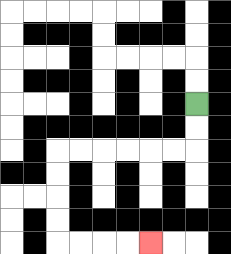{'start': '[8, 4]', 'end': '[6, 10]', 'path_directions': 'D,D,L,L,L,L,L,L,D,D,D,D,R,R,R,R', 'path_coordinates': '[[8, 4], [8, 5], [8, 6], [7, 6], [6, 6], [5, 6], [4, 6], [3, 6], [2, 6], [2, 7], [2, 8], [2, 9], [2, 10], [3, 10], [4, 10], [5, 10], [6, 10]]'}